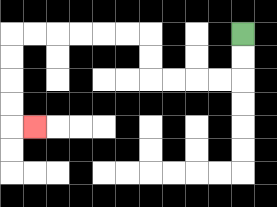{'start': '[10, 1]', 'end': '[1, 5]', 'path_directions': 'D,D,L,L,L,L,U,U,L,L,L,L,L,L,D,D,D,D,R', 'path_coordinates': '[[10, 1], [10, 2], [10, 3], [9, 3], [8, 3], [7, 3], [6, 3], [6, 2], [6, 1], [5, 1], [4, 1], [3, 1], [2, 1], [1, 1], [0, 1], [0, 2], [0, 3], [0, 4], [0, 5], [1, 5]]'}